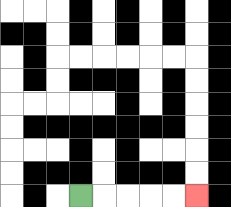{'start': '[3, 8]', 'end': '[8, 8]', 'path_directions': 'R,R,R,R,R', 'path_coordinates': '[[3, 8], [4, 8], [5, 8], [6, 8], [7, 8], [8, 8]]'}